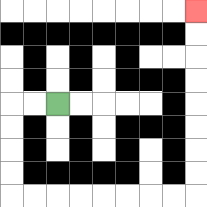{'start': '[2, 4]', 'end': '[8, 0]', 'path_directions': 'L,L,D,D,D,D,R,R,R,R,R,R,R,R,U,U,U,U,U,U,U,U', 'path_coordinates': '[[2, 4], [1, 4], [0, 4], [0, 5], [0, 6], [0, 7], [0, 8], [1, 8], [2, 8], [3, 8], [4, 8], [5, 8], [6, 8], [7, 8], [8, 8], [8, 7], [8, 6], [8, 5], [8, 4], [8, 3], [8, 2], [8, 1], [8, 0]]'}